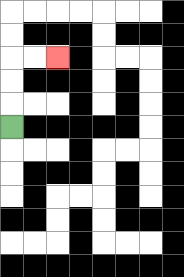{'start': '[0, 5]', 'end': '[2, 2]', 'path_directions': 'U,U,U,R,R', 'path_coordinates': '[[0, 5], [0, 4], [0, 3], [0, 2], [1, 2], [2, 2]]'}